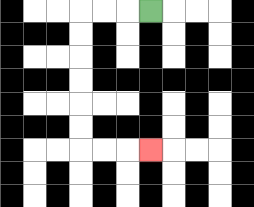{'start': '[6, 0]', 'end': '[6, 6]', 'path_directions': 'L,L,L,D,D,D,D,D,D,R,R,R', 'path_coordinates': '[[6, 0], [5, 0], [4, 0], [3, 0], [3, 1], [3, 2], [3, 3], [3, 4], [3, 5], [3, 6], [4, 6], [5, 6], [6, 6]]'}